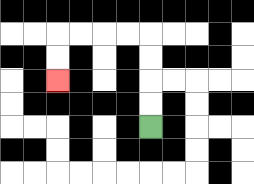{'start': '[6, 5]', 'end': '[2, 3]', 'path_directions': 'U,U,U,U,L,L,L,L,D,D', 'path_coordinates': '[[6, 5], [6, 4], [6, 3], [6, 2], [6, 1], [5, 1], [4, 1], [3, 1], [2, 1], [2, 2], [2, 3]]'}